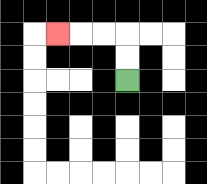{'start': '[5, 3]', 'end': '[2, 1]', 'path_directions': 'U,U,L,L,L', 'path_coordinates': '[[5, 3], [5, 2], [5, 1], [4, 1], [3, 1], [2, 1]]'}